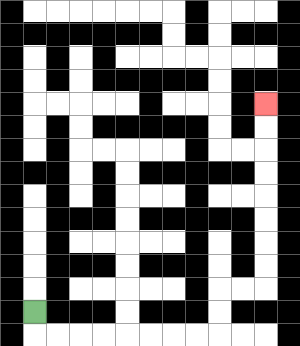{'start': '[1, 13]', 'end': '[11, 4]', 'path_directions': 'D,R,R,R,R,R,R,R,R,U,U,R,R,U,U,U,U,U,U,U,U', 'path_coordinates': '[[1, 13], [1, 14], [2, 14], [3, 14], [4, 14], [5, 14], [6, 14], [7, 14], [8, 14], [9, 14], [9, 13], [9, 12], [10, 12], [11, 12], [11, 11], [11, 10], [11, 9], [11, 8], [11, 7], [11, 6], [11, 5], [11, 4]]'}